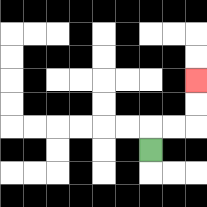{'start': '[6, 6]', 'end': '[8, 3]', 'path_directions': 'U,R,R,U,U', 'path_coordinates': '[[6, 6], [6, 5], [7, 5], [8, 5], [8, 4], [8, 3]]'}